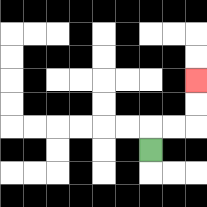{'start': '[6, 6]', 'end': '[8, 3]', 'path_directions': 'U,R,R,U,U', 'path_coordinates': '[[6, 6], [6, 5], [7, 5], [8, 5], [8, 4], [8, 3]]'}